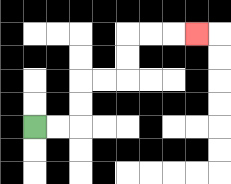{'start': '[1, 5]', 'end': '[8, 1]', 'path_directions': 'R,R,U,U,R,R,U,U,R,R,R', 'path_coordinates': '[[1, 5], [2, 5], [3, 5], [3, 4], [3, 3], [4, 3], [5, 3], [5, 2], [5, 1], [6, 1], [7, 1], [8, 1]]'}